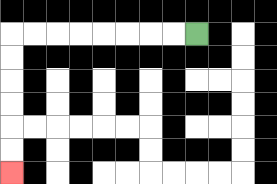{'start': '[8, 1]', 'end': '[0, 7]', 'path_directions': 'L,L,L,L,L,L,L,L,D,D,D,D,D,D', 'path_coordinates': '[[8, 1], [7, 1], [6, 1], [5, 1], [4, 1], [3, 1], [2, 1], [1, 1], [0, 1], [0, 2], [0, 3], [0, 4], [0, 5], [0, 6], [0, 7]]'}